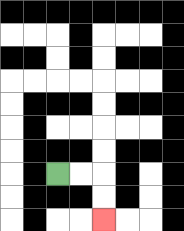{'start': '[2, 7]', 'end': '[4, 9]', 'path_directions': 'R,R,D,D', 'path_coordinates': '[[2, 7], [3, 7], [4, 7], [4, 8], [4, 9]]'}